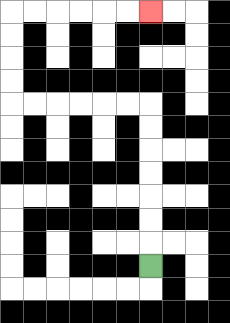{'start': '[6, 11]', 'end': '[6, 0]', 'path_directions': 'U,U,U,U,U,U,U,L,L,L,L,L,L,U,U,U,U,R,R,R,R,R,R', 'path_coordinates': '[[6, 11], [6, 10], [6, 9], [6, 8], [6, 7], [6, 6], [6, 5], [6, 4], [5, 4], [4, 4], [3, 4], [2, 4], [1, 4], [0, 4], [0, 3], [0, 2], [0, 1], [0, 0], [1, 0], [2, 0], [3, 0], [4, 0], [5, 0], [6, 0]]'}